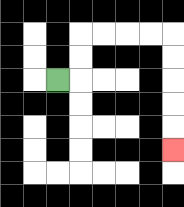{'start': '[2, 3]', 'end': '[7, 6]', 'path_directions': 'R,U,U,R,R,R,R,D,D,D,D,D', 'path_coordinates': '[[2, 3], [3, 3], [3, 2], [3, 1], [4, 1], [5, 1], [6, 1], [7, 1], [7, 2], [7, 3], [7, 4], [7, 5], [7, 6]]'}